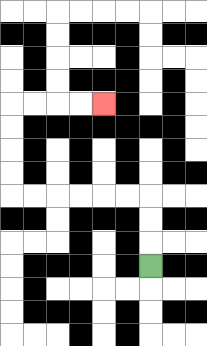{'start': '[6, 11]', 'end': '[4, 4]', 'path_directions': 'U,U,U,L,L,L,L,L,L,U,U,U,U,R,R,R,R', 'path_coordinates': '[[6, 11], [6, 10], [6, 9], [6, 8], [5, 8], [4, 8], [3, 8], [2, 8], [1, 8], [0, 8], [0, 7], [0, 6], [0, 5], [0, 4], [1, 4], [2, 4], [3, 4], [4, 4]]'}